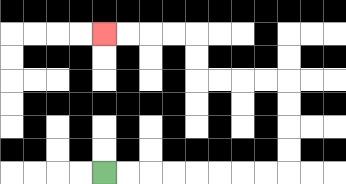{'start': '[4, 7]', 'end': '[4, 1]', 'path_directions': 'R,R,R,R,R,R,R,R,U,U,U,U,L,L,L,L,U,U,L,L,L,L', 'path_coordinates': '[[4, 7], [5, 7], [6, 7], [7, 7], [8, 7], [9, 7], [10, 7], [11, 7], [12, 7], [12, 6], [12, 5], [12, 4], [12, 3], [11, 3], [10, 3], [9, 3], [8, 3], [8, 2], [8, 1], [7, 1], [6, 1], [5, 1], [4, 1]]'}